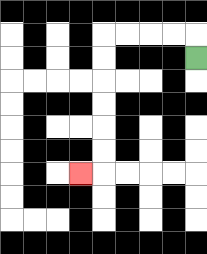{'start': '[8, 2]', 'end': '[3, 7]', 'path_directions': 'U,L,L,L,L,D,D,D,D,D,D,L', 'path_coordinates': '[[8, 2], [8, 1], [7, 1], [6, 1], [5, 1], [4, 1], [4, 2], [4, 3], [4, 4], [4, 5], [4, 6], [4, 7], [3, 7]]'}